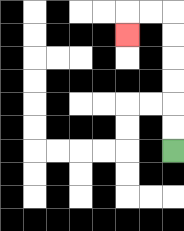{'start': '[7, 6]', 'end': '[5, 1]', 'path_directions': 'U,U,U,U,U,U,L,L,D', 'path_coordinates': '[[7, 6], [7, 5], [7, 4], [7, 3], [7, 2], [7, 1], [7, 0], [6, 0], [5, 0], [5, 1]]'}